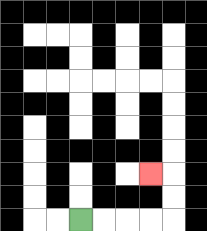{'start': '[3, 9]', 'end': '[6, 7]', 'path_directions': 'R,R,R,R,U,U,L', 'path_coordinates': '[[3, 9], [4, 9], [5, 9], [6, 9], [7, 9], [7, 8], [7, 7], [6, 7]]'}